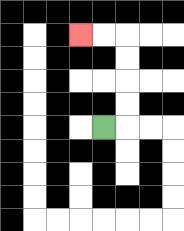{'start': '[4, 5]', 'end': '[3, 1]', 'path_directions': 'R,U,U,U,U,L,L', 'path_coordinates': '[[4, 5], [5, 5], [5, 4], [5, 3], [5, 2], [5, 1], [4, 1], [3, 1]]'}